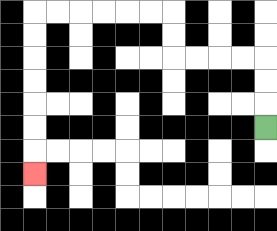{'start': '[11, 5]', 'end': '[1, 7]', 'path_directions': 'U,U,U,L,L,L,L,U,U,L,L,L,L,L,L,D,D,D,D,D,D,D', 'path_coordinates': '[[11, 5], [11, 4], [11, 3], [11, 2], [10, 2], [9, 2], [8, 2], [7, 2], [7, 1], [7, 0], [6, 0], [5, 0], [4, 0], [3, 0], [2, 0], [1, 0], [1, 1], [1, 2], [1, 3], [1, 4], [1, 5], [1, 6], [1, 7]]'}